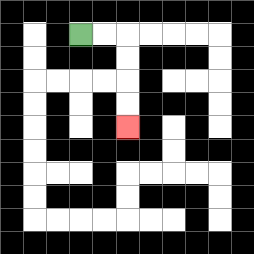{'start': '[3, 1]', 'end': '[5, 5]', 'path_directions': 'R,R,D,D,D,D', 'path_coordinates': '[[3, 1], [4, 1], [5, 1], [5, 2], [5, 3], [5, 4], [5, 5]]'}